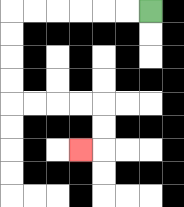{'start': '[6, 0]', 'end': '[3, 6]', 'path_directions': 'L,L,L,L,L,L,D,D,D,D,R,R,R,R,D,D,L', 'path_coordinates': '[[6, 0], [5, 0], [4, 0], [3, 0], [2, 0], [1, 0], [0, 0], [0, 1], [0, 2], [0, 3], [0, 4], [1, 4], [2, 4], [3, 4], [4, 4], [4, 5], [4, 6], [3, 6]]'}